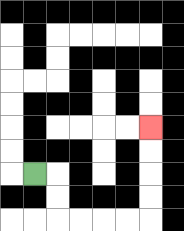{'start': '[1, 7]', 'end': '[6, 5]', 'path_directions': 'R,D,D,R,R,R,R,U,U,U,U', 'path_coordinates': '[[1, 7], [2, 7], [2, 8], [2, 9], [3, 9], [4, 9], [5, 9], [6, 9], [6, 8], [6, 7], [6, 6], [6, 5]]'}